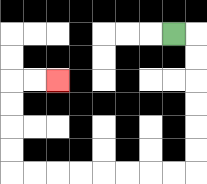{'start': '[7, 1]', 'end': '[2, 3]', 'path_directions': 'R,D,D,D,D,D,D,L,L,L,L,L,L,L,L,U,U,U,U,R,R', 'path_coordinates': '[[7, 1], [8, 1], [8, 2], [8, 3], [8, 4], [8, 5], [8, 6], [8, 7], [7, 7], [6, 7], [5, 7], [4, 7], [3, 7], [2, 7], [1, 7], [0, 7], [0, 6], [0, 5], [0, 4], [0, 3], [1, 3], [2, 3]]'}